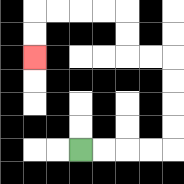{'start': '[3, 6]', 'end': '[1, 2]', 'path_directions': 'R,R,R,R,U,U,U,U,L,L,U,U,L,L,L,L,D,D', 'path_coordinates': '[[3, 6], [4, 6], [5, 6], [6, 6], [7, 6], [7, 5], [7, 4], [7, 3], [7, 2], [6, 2], [5, 2], [5, 1], [5, 0], [4, 0], [3, 0], [2, 0], [1, 0], [1, 1], [1, 2]]'}